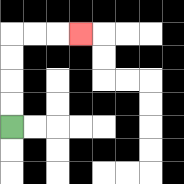{'start': '[0, 5]', 'end': '[3, 1]', 'path_directions': 'U,U,U,U,R,R,R', 'path_coordinates': '[[0, 5], [0, 4], [0, 3], [0, 2], [0, 1], [1, 1], [2, 1], [3, 1]]'}